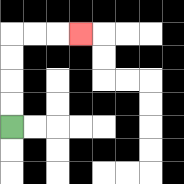{'start': '[0, 5]', 'end': '[3, 1]', 'path_directions': 'U,U,U,U,R,R,R', 'path_coordinates': '[[0, 5], [0, 4], [0, 3], [0, 2], [0, 1], [1, 1], [2, 1], [3, 1]]'}